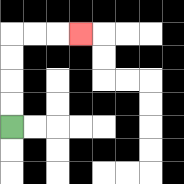{'start': '[0, 5]', 'end': '[3, 1]', 'path_directions': 'U,U,U,U,R,R,R', 'path_coordinates': '[[0, 5], [0, 4], [0, 3], [0, 2], [0, 1], [1, 1], [2, 1], [3, 1]]'}